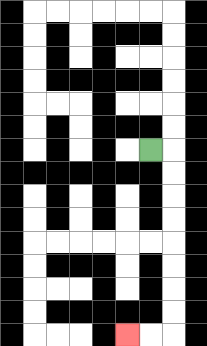{'start': '[6, 6]', 'end': '[5, 14]', 'path_directions': 'R,D,D,D,D,D,D,D,D,L,L', 'path_coordinates': '[[6, 6], [7, 6], [7, 7], [7, 8], [7, 9], [7, 10], [7, 11], [7, 12], [7, 13], [7, 14], [6, 14], [5, 14]]'}